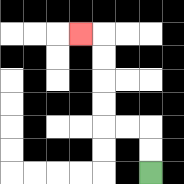{'start': '[6, 7]', 'end': '[3, 1]', 'path_directions': 'U,U,L,L,U,U,U,U,L', 'path_coordinates': '[[6, 7], [6, 6], [6, 5], [5, 5], [4, 5], [4, 4], [4, 3], [4, 2], [4, 1], [3, 1]]'}